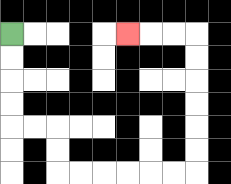{'start': '[0, 1]', 'end': '[5, 1]', 'path_directions': 'D,D,D,D,R,R,D,D,R,R,R,R,R,R,U,U,U,U,U,U,L,L,L', 'path_coordinates': '[[0, 1], [0, 2], [0, 3], [0, 4], [0, 5], [1, 5], [2, 5], [2, 6], [2, 7], [3, 7], [4, 7], [5, 7], [6, 7], [7, 7], [8, 7], [8, 6], [8, 5], [8, 4], [8, 3], [8, 2], [8, 1], [7, 1], [6, 1], [5, 1]]'}